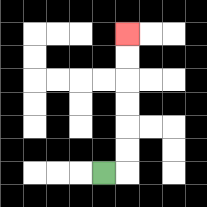{'start': '[4, 7]', 'end': '[5, 1]', 'path_directions': 'R,U,U,U,U,U,U', 'path_coordinates': '[[4, 7], [5, 7], [5, 6], [5, 5], [5, 4], [5, 3], [5, 2], [5, 1]]'}